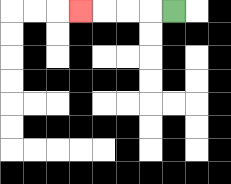{'start': '[7, 0]', 'end': '[3, 0]', 'path_directions': 'L,L,L,L', 'path_coordinates': '[[7, 0], [6, 0], [5, 0], [4, 0], [3, 0]]'}